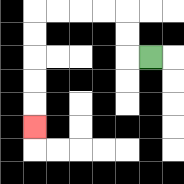{'start': '[6, 2]', 'end': '[1, 5]', 'path_directions': 'L,U,U,L,L,L,L,D,D,D,D,D', 'path_coordinates': '[[6, 2], [5, 2], [5, 1], [5, 0], [4, 0], [3, 0], [2, 0], [1, 0], [1, 1], [1, 2], [1, 3], [1, 4], [1, 5]]'}